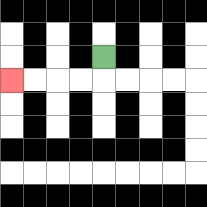{'start': '[4, 2]', 'end': '[0, 3]', 'path_directions': 'D,L,L,L,L', 'path_coordinates': '[[4, 2], [4, 3], [3, 3], [2, 3], [1, 3], [0, 3]]'}